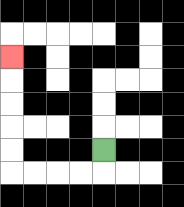{'start': '[4, 6]', 'end': '[0, 2]', 'path_directions': 'D,L,L,L,L,U,U,U,U,U', 'path_coordinates': '[[4, 6], [4, 7], [3, 7], [2, 7], [1, 7], [0, 7], [0, 6], [0, 5], [0, 4], [0, 3], [0, 2]]'}